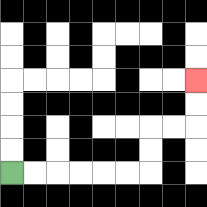{'start': '[0, 7]', 'end': '[8, 3]', 'path_directions': 'R,R,R,R,R,R,U,U,R,R,U,U', 'path_coordinates': '[[0, 7], [1, 7], [2, 7], [3, 7], [4, 7], [5, 7], [6, 7], [6, 6], [6, 5], [7, 5], [8, 5], [8, 4], [8, 3]]'}